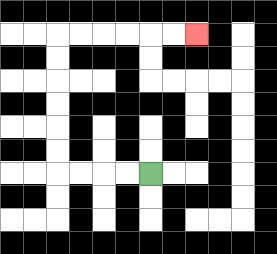{'start': '[6, 7]', 'end': '[8, 1]', 'path_directions': 'L,L,L,L,U,U,U,U,U,U,R,R,R,R,R,R', 'path_coordinates': '[[6, 7], [5, 7], [4, 7], [3, 7], [2, 7], [2, 6], [2, 5], [2, 4], [2, 3], [2, 2], [2, 1], [3, 1], [4, 1], [5, 1], [6, 1], [7, 1], [8, 1]]'}